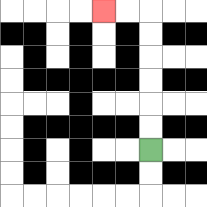{'start': '[6, 6]', 'end': '[4, 0]', 'path_directions': 'U,U,U,U,U,U,L,L', 'path_coordinates': '[[6, 6], [6, 5], [6, 4], [6, 3], [6, 2], [6, 1], [6, 0], [5, 0], [4, 0]]'}